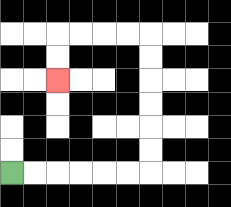{'start': '[0, 7]', 'end': '[2, 3]', 'path_directions': 'R,R,R,R,R,R,U,U,U,U,U,U,L,L,L,L,D,D', 'path_coordinates': '[[0, 7], [1, 7], [2, 7], [3, 7], [4, 7], [5, 7], [6, 7], [6, 6], [6, 5], [6, 4], [6, 3], [6, 2], [6, 1], [5, 1], [4, 1], [3, 1], [2, 1], [2, 2], [2, 3]]'}